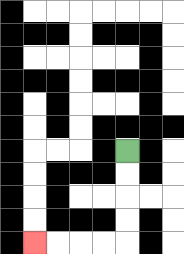{'start': '[5, 6]', 'end': '[1, 10]', 'path_directions': 'D,D,D,D,L,L,L,L', 'path_coordinates': '[[5, 6], [5, 7], [5, 8], [5, 9], [5, 10], [4, 10], [3, 10], [2, 10], [1, 10]]'}